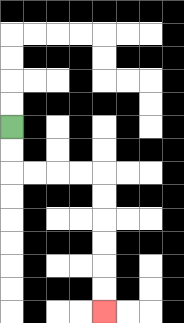{'start': '[0, 5]', 'end': '[4, 13]', 'path_directions': 'D,D,R,R,R,R,D,D,D,D,D,D', 'path_coordinates': '[[0, 5], [0, 6], [0, 7], [1, 7], [2, 7], [3, 7], [4, 7], [4, 8], [4, 9], [4, 10], [4, 11], [4, 12], [4, 13]]'}